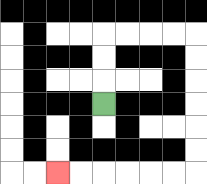{'start': '[4, 4]', 'end': '[2, 7]', 'path_directions': 'U,U,U,R,R,R,R,D,D,D,D,D,D,L,L,L,L,L,L', 'path_coordinates': '[[4, 4], [4, 3], [4, 2], [4, 1], [5, 1], [6, 1], [7, 1], [8, 1], [8, 2], [8, 3], [8, 4], [8, 5], [8, 6], [8, 7], [7, 7], [6, 7], [5, 7], [4, 7], [3, 7], [2, 7]]'}